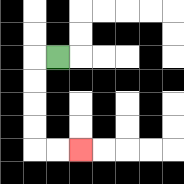{'start': '[2, 2]', 'end': '[3, 6]', 'path_directions': 'L,D,D,D,D,R,R', 'path_coordinates': '[[2, 2], [1, 2], [1, 3], [1, 4], [1, 5], [1, 6], [2, 6], [3, 6]]'}